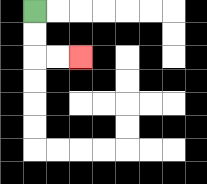{'start': '[1, 0]', 'end': '[3, 2]', 'path_directions': 'D,D,R,R', 'path_coordinates': '[[1, 0], [1, 1], [1, 2], [2, 2], [3, 2]]'}